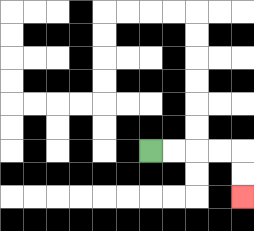{'start': '[6, 6]', 'end': '[10, 8]', 'path_directions': 'R,R,R,R,D,D', 'path_coordinates': '[[6, 6], [7, 6], [8, 6], [9, 6], [10, 6], [10, 7], [10, 8]]'}